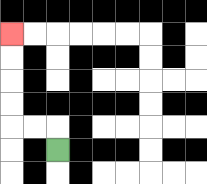{'start': '[2, 6]', 'end': '[0, 1]', 'path_directions': 'U,L,L,U,U,U,U', 'path_coordinates': '[[2, 6], [2, 5], [1, 5], [0, 5], [0, 4], [0, 3], [0, 2], [0, 1]]'}